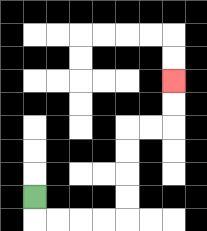{'start': '[1, 8]', 'end': '[7, 3]', 'path_directions': 'D,R,R,R,R,U,U,U,U,R,R,U,U', 'path_coordinates': '[[1, 8], [1, 9], [2, 9], [3, 9], [4, 9], [5, 9], [5, 8], [5, 7], [5, 6], [5, 5], [6, 5], [7, 5], [7, 4], [7, 3]]'}